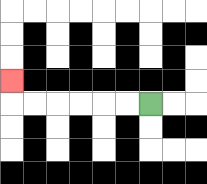{'start': '[6, 4]', 'end': '[0, 3]', 'path_directions': 'L,L,L,L,L,L,U', 'path_coordinates': '[[6, 4], [5, 4], [4, 4], [3, 4], [2, 4], [1, 4], [0, 4], [0, 3]]'}